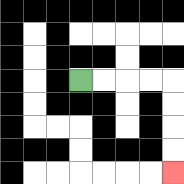{'start': '[3, 3]', 'end': '[7, 7]', 'path_directions': 'R,R,R,R,D,D,D,D', 'path_coordinates': '[[3, 3], [4, 3], [5, 3], [6, 3], [7, 3], [7, 4], [7, 5], [7, 6], [7, 7]]'}